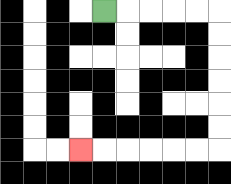{'start': '[4, 0]', 'end': '[3, 6]', 'path_directions': 'R,R,R,R,R,D,D,D,D,D,D,L,L,L,L,L,L', 'path_coordinates': '[[4, 0], [5, 0], [6, 0], [7, 0], [8, 0], [9, 0], [9, 1], [9, 2], [9, 3], [9, 4], [9, 5], [9, 6], [8, 6], [7, 6], [6, 6], [5, 6], [4, 6], [3, 6]]'}